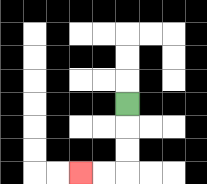{'start': '[5, 4]', 'end': '[3, 7]', 'path_directions': 'D,D,D,L,L', 'path_coordinates': '[[5, 4], [5, 5], [5, 6], [5, 7], [4, 7], [3, 7]]'}